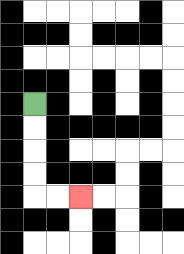{'start': '[1, 4]', 'end': '[3, 8]', 'path_directions': 'D,D,D,D,R,R', 'path_coordinates': '[[1, 4], [1, 5], [1, 6], [1, 7], [1, 8], [2, 8], [3, 8]]'}